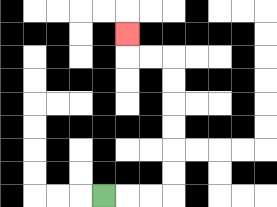{'start': '[4, 8]', 'end': '[5, 1]', 'path_directions': 'R,R,R,U,U,U,U,U,U,L,L,U', 'path_coordinates': '[[4, 8], [5, 8], [6, 8], [7, 8], [7, 7], [7, 6], [7, 5], [7, 4], [7, 3], [7, 2], [6, 2], [5, 2], [5, 1]]'}